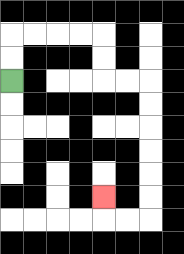{'start': '[0, 3]', 'end': '[4, 8]', 'path_directions': 'U,U,R,R,R,R,D,D,R,R,D,D,D,D,D,D,L,L,U', 'path_coordinates': '[[0, 3], [0, 2], [0, 1], [1, 1], [2, 1], [3, 1], [4, 1], [4, 2], [4, 3], [5, 3], [6, 3], [6, 4], [6, 5], [6, 6], [6, 7], [6, 8], [6, 9], [5, 9], [4, 9], [4, 8]]'}